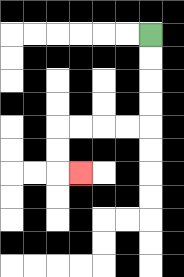{'start': '[6, 1]', 'end': '[3, 7]', 'path_directions': 'D,D,D,D,L,L,L,L,D,D,R', 'path_coordinates': '[[6, 1], [6, 2], [6, 3], [6, 4], [6, 5], [5, 5], [4, 5], [3, 5], [2, 5], [2, 6], [2, 7], [3, 7]]'}